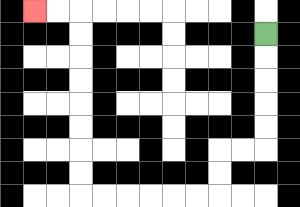{'start': '[11, 1]', 'end': '[1, 0]', 'path_directions': 'D,D,D,D,D,L,L,D,D,L,L,L,L,L,L,U,U,U,U,U,U,U,U,L,L', 'path_coordinates': '[[11, 1], [11, 2], [11, 3], [11, 4], [11, 5], [11, 6], [10, 6], [9, 6], [9, 7], [9, 8], [8, 8], [7, 8], [6, 8], [5, 8], [4, 8], [3, 8], [3, 7], [3, 6], [3, 5], [3, 4], [3, 3], [3, 2], [3, 1], [3, 0], [2, 0], [1, 0]]'}